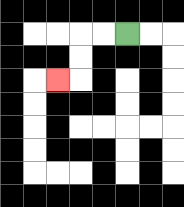{'start': '[5, 1]', 'end': '[2, 3]', 'path_directions': 'L,L,D,D,L', 'path_coordinates': '[[5, 1], [4, 1], [3, 1], [3, 2], [3, 3], [2, 3]]'}